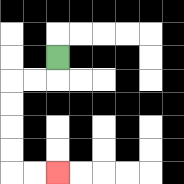{'start': '[2, 2]', 'end': '[2, 7]', 'path_directions': 'D,L,L,D,D,D,D,R,R', 'path_coordinates': '[[2, 2], [2, 3], [1, 3], [0, 3], [0, 4], [0, 5], [0, 6], [0, 7], [1, 7], [2, 7]]'}